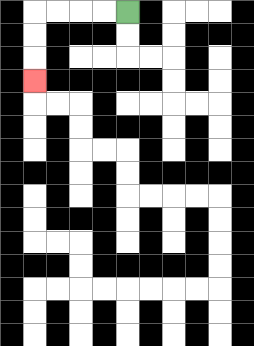{'start': '[5, 0]', 'end': '[1, 3]', 'path_directions': 'L,L,L,L,D,D,D', 'path_coordinates': '[[5, 0], [4, 0], [3, 0], [2, 0], [1, 0], [1, 1], [1, 2], [1, 3]]'}